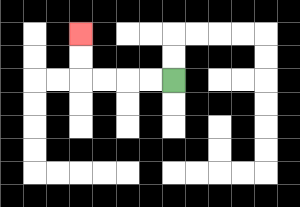{'start': '[7, 3]', 'end': '[3, 1]', 'path_directions': 'L,L,L,L,U,U', 'path_coordinates': '[[7, 3], [6, 3], [5, 3], [4, 3], [3, 3], [3, 2], [3, 1]]'}